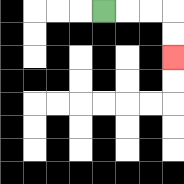{'start': '[4, 0]', 'end': '[7, 2]', 'path_directions': 'R,R,R,D,D', 'path_coordinates': '[[4, 0], [5, 0], [6, 0], [7, 0], [7, 1], [7, 2]]'}